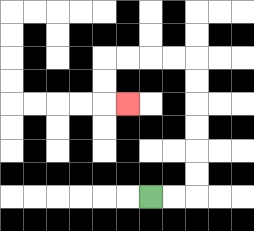{'start': '[6, 8]', 'end': '[5, 4]', 'path_directions': 'R,R,U,U,U,U,U,U,L,L,L,L,D,D,R', 'path_coordinates': '[[6, 8], [7, 8], [8, 8], [8, 7], [8, 6], [8, 5], [8, 4], [8, 3], [8, 2], [7, 2], [6, 2], [5, 2], [4, 2], [4, 3], [4, 4], [5, 4]]'}